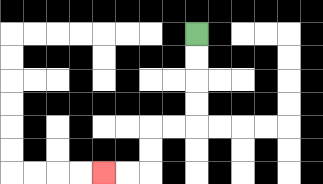{'start': '[8, 1]', 'end': '[4, 7]', 'path_directions': 'D,D,D,D,L,L,D,D,L,L', 'path_coordinates': '[[8, 1], [8, 2], [8, 3], [8, 4], [8, 5], [7, 5], [6, 5], [6, 6], [6, 7], [5, 7], [4, 7]]'}